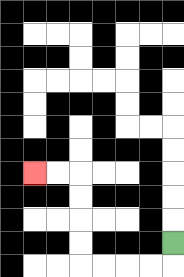{'start': '[7, 10]', 'end': '[1, 7]', 'path_directions': 'D,L,L,L,L,U,U,U,U,L,L', 'path_coordinates': '[[7, 10], [7, 11], [6, 11], [5, 11], [4, 11], [3, 11], [3, 10], [3, 9], [3, 8], [3, 7], [2, 7], [1, 7]]'}